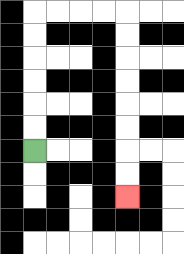{'start': '[1, 6]', 'end': '[5, 8]', 'path_directions': 'U,U,U,U,U,U,R,R,R,R,D,D,D,D,D,D,D,D', 'path_coordinates': '[[1, 6], [1, 5], [1, 4], [1, 3], [1, 2], [1, 1], [1, 0], [2, 0], [3, 0], [4, 0], [5, 0], [5, 1], [5, 2], [5, 3], [5, 4], [5, 5], [5, 6], [5, 7], [5, 8]]'}